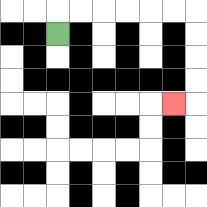{'start': '[2, 1]', 'end': '[7, 4]', 'path_directions': 'U,R,R,R,R,R,R,D,D,D,D,L', 'path_coordinates': '[[2, 1], [2, 0], [3, 0], [4, 0], [5, 0], [6, 0], [7, 0], [8, 0], [8, 1], [8, 2], [8, 3], [8, 4], [7, 4]]'}